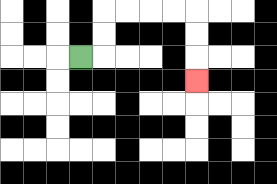{'start': '[3, 2]', 'end': '[8, 3]', 'path_directions': 'R,U,U,R,R,R,R,D,D,D', 'path_coordinates': '[[3, 2], [4, 2], [4, 1], [4, 0], [5, 0], [6, 0], [7, 0], [8, 0], [8, 1], [8, 2], [8, 3]]'}